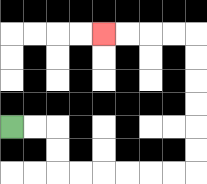{'start': '[0, 5]', 'end': '[4, 1]', 'path_directions': 'R,R,D,D,R,R,R,R,R,R,U,U,U,U,U,U,L,L,L,L', 'path_coordinates': '[[0, 5], [1, 5], [2, 5], [2, 6], [2, 7], [3, 7], [4, 7], [5, 7], [6, 7], [7, 7], [8, 7], [8, 6], [8, 5], [8, 4], [8, 3], [8, 2], [8, 1], [7, 1], [6, 1], [5, 1], [4, 1]]'}